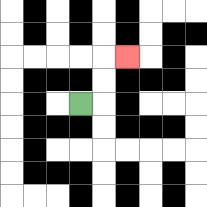{'start': '[3, 4]', 'end': '[5, 2]', 'path_directions': 'R,U,U,R', 'path_coordinates': '[[3, 4], [4, 4], [4, 3], [4, 2], [5, 2]]'}